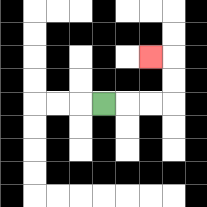{'start': '[4, 4]', 'end': '[6, 2]', 'path_directions': 'R,R,R,U,U,L', 'path_coordinates': '[[4, 4], [5, 4], [6, 4], [7, 4], [7, 3], [7, 2], [6, 2]]'}